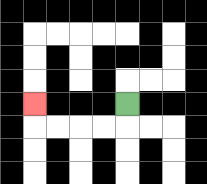{'start': '[5, 4]', 'end': '[1, 4]', 'path_directions': 'D,L,L,L,L,U', 'path_coordinates': '[[5, 4], [5, 5], [4, 5], [3, 5], [2, 5], [1, 5], [1, 4]]'}